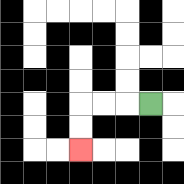{'start': '[6, 4]', 'end': '[3, 6]', 'path_directions': 'L,L,L,D,D', 'path_coordinates': '[[6, 4], [5, 4], [4, 4], [3, 4], [3, 5], [3, 6]]'}